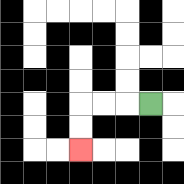{'start': '[6, 4]', 'end': '[3, 6]', 'path_directions': 'L,L,L,D,D', 'path_coordinates': '[[6, 4], [5, 4], [4, 4], [3, 4], [3, 5], [3, 6]]'}